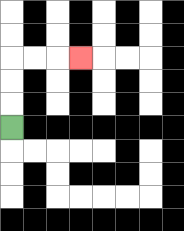{'start': '[0, 5]', 'end': '[3, 2]', 'path_directions': 'U,U,U,R,R,R', 'path_coordinates': '[[0, 5], [0, 4], [0, 3], [0, 2], [1, 2], [2, 2], [3, 2]]'}